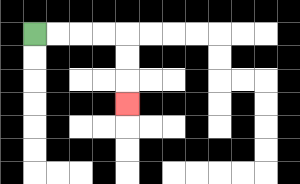{'start': '[1, 1]', 'end': '[5, 4]', 'path_directions': 'R,R,R,R,D,D,D', 'path_coordinates': '[[1, 1], [2, 1], [3, 1], [4, 1], [5, 1], [5, 2], [5, 3], [5, 4]]'}